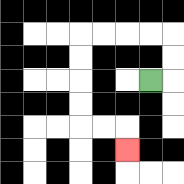{'start': '[6, 3]', 'end': '[5, 6]', 'path_directions': 'R,U,U,L,L,L,L,D,D,D,D,R,R,D', 'path_coordinates': '[[6, 3], [7, 3], [7, 2], [7, 1], [6, 1], [5, 1], [4, 1], [3, 1], [3, 2], [3, 3], [3, 4], [3, 5], [4, 5], [5, 5], [5, 6]]'}